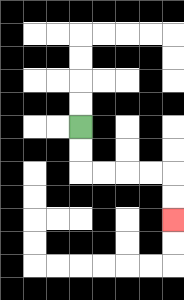{'start': '[3, 5]', 'end': '[7, 9]', 'path_directions': 'D,D,R,R,R,R,D,D', 'path_coordinates': '[[3, 5], [3, 6], [3, 7], [4, 7], [5, 7], [6, 7], [7, 7], [7, 8], [7, 9]]'}